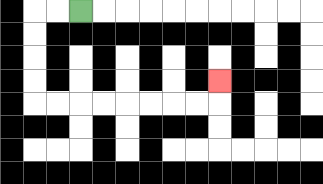{'start': '[3, 0]', 'end': '[9, 3]', 'path_directions': 'L,L,D,D,D,D,R,R,R,R,R,R,R,R,U', 'path_coordinates': '[[3, 0], [2, 0], [1, 0], [1, 1], [1, 2], [1, 3], [1, 4], [2, 4], [3, 4], [4, 4], [5, 4], [6, 4], [7, 4], [8, 4], [9, 4], [9, 3]]'}